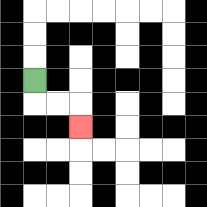{'start': '[1, 3]', 'end': '[3, 5]', 'path_directions': 'D,R,R,D', 'path_coordinates': '[[1, 3], [1, 4], [2, 4], [3, 4], [3, 5]]'}